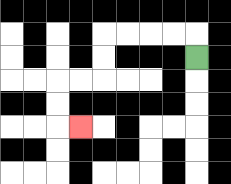{'start': '[8, 2]', 'end': '[3, 5]', 'path_directions': 'U,L,L,L,L,D,D,L,L,D,D,R', 'path_coordinates': '[[8, 2], [8, 1], [7, 1], [6, 1], [5, 1], [4, 1], [4, 2], [4, 3], [3, 3], [2, 3], [2, 4], [2, 5], [3, 5]]'}